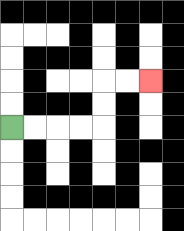{'start': '[0, 5]', 'end': '[6, 3]', 'path_directions': 'R,R,R,R,U,U,R,R', 'path_coordinates': '[[0, 5], [1, 5], [2, 5], [3, 5], [4, 5], [4, 4], [4, 3], [5, 3], [6, 3]]'}